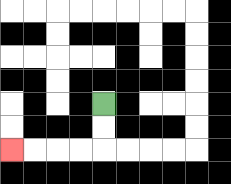{'start': '[4, 4]', 'end': '[0, 6]', 'path_directions': 'D,D,L,L,L,L', 'path_coordinates': '[[4, 4], [4, 5], [4, 6], [3, 6], [2, 6], [1, 6], [0, 6]]'}